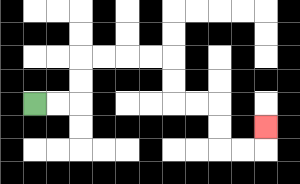{'start': '[1, 4]', 'end': '[11, 5]', 'path_directions': 'R,R,U,U,R,R,R,R,D,D,R,R,D,D,R,R,U', 'path_coordinates': '[[1, 4], [2, 4], [3, 4], [3, 3], [3, 2], [4, 2], [5, 2], [6, 2], [7, 2], [7, 3], [7, 4], [8, 4], [9, 4], [9, 5], [9, 6], [10, 6], [11, 6], [11, 5]]'}